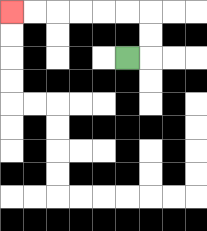{'start': '[5, 2]', 'end': '[0, 0]', 'path_directions': 'R,U,U,L,L,L,L,L,L', 'path_coordinates': '[[5, 2], [6, 2], [6, 1], [6, 0], [5, 0], [4, 0], [3, 0], [2, 0], [1, 0], [0, 0]]'}